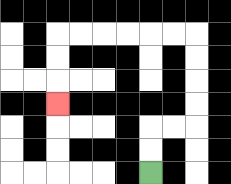{'start': '[6, 7]', 'end': '[2, 4]', 'path_directions': 'U,U,R,R,U,U,U,U,L,L,L,L,L,L,D,D,D', 'path_coordinates': '[[6, 7], [6, 6], [6, 5], [7, 5], [8, 5], [8, 4], [8, 3], [8, 2], [8, 1], [7, 1], [6, 1], [5, 1], [4, 1], [3, 1], [2, 1], [2, 2], [2, 3], [2, 4]]'}